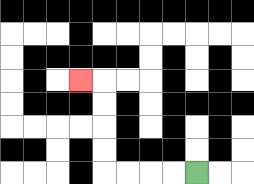{'start': '[8, 7]', 'end': '[3, 3]', 'path_directions': 'L,L,L,L,U,U,U,U,L', 'path_coordinates': '[[8, 7], [7, 7], [6, 7], [5, 7], [4, 7], [4, 6], [4, 5], [4, 4], [4, 3], [3, 3]]'}